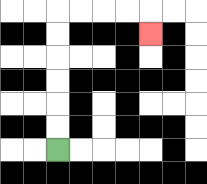{'start': '[2, 6]', 'end': '[6, 1]', 'path_directions': 'U,U,U,U,U,U,R,R,R,R,D', 'path_coordinates': '[[2, 6], [2, 5], [2, 4], [2, 3], [2, 2], [2, 1], [2, 0], [3, 0], [4, 0], [5, 0], [6, 0], [6, 1]]'}